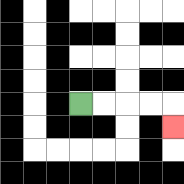{'start': '[3, 4]', 'end': '[7, 5]', 'path_directions': 'R,R,R,R,D', 'path_coordinates': '[[3, 4], [4, 4], [5, 4], [6, 4], [7, 4], [7, 5]]'}